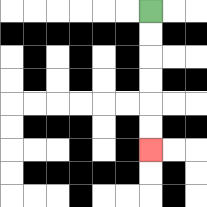{'start': '[6, 0]', 'end': '[6, 6]', 'path_directions': 'D,D,D,D,D,D', 'path_coordinates': '[[6, 0], [6, 1], [6, 2], [6, 3], [6, 4], [6, 5], [6, 6]]'}